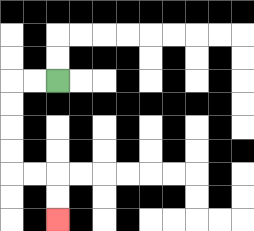{'start': '[2, 3]', 'end': '[2, 9]', 'path_directions': 'L,L,D,D,D,D,R,R,D,D', 'path_coordinates': '[[2, 3], [1, 3], [0, 3], [0, 4], [0, 5], [0, 6], [0, 7], [1, 7], [2, 7], [2, 8], [2, 9]]'}